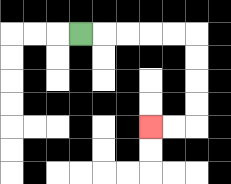{'start': '[3, 1]', 'end': '[6, 5]', 'path_directions': 'R,R,R,R,R,D,D,D,D,L,L', 'path_coordinates': '[[3, 1], [4, 1], [5, 1], [6, 1], [7, 1], [8, 1], [8, 2], [8, 3], [8, 4], [8, 5], [7, 5], [6, 5]]'}